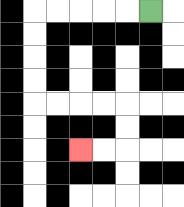{'start': '[6, 0]', 'end': '[3, 6]', 'path_directions': 'L,L,L,L,L,D,D,D,D,R,R,R,R,D,D,L,L', 'path_coordinates': '[[6, 0], [5, 0], [4, 0], [3, 0], [2, 0], [1, 0], [1, 1], [1, 2], [1, 3], [1, 4], [2, 4], [3, 4], [4, 4], [5, 4], [5, 5], [5, 6], [4, 6], [3, 6]]'}